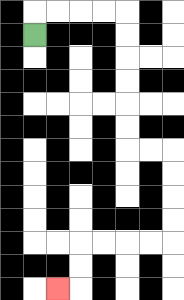{'start': '[1, 1]', 'end': '[2, 12]', 'path_directions': 'U,R,R,R,R,D,D,D,D,D,D,R,R,D,D,D,D,L,L,L,L,D,D,L', 'path_coordinates': '[[1, 1], [1, 0], [2, 0], [3, 0], [4, 0], [5, 0], [5, 1], [5, 2], [5, 3], [5, 4], [5, 5], [5, 6], [6, 6], [7, 6], [7, 7], [7, 8], [7, 9], [7, 10], [6, 10], [5, 10], [4, 10], [3, 10], [3, 11], [3, 12], [2, 12]]'}